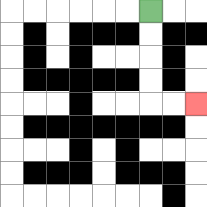{'start': '[6, 0]', 'end': '[8, 4]', 'path_directions': 'D,D,D,D,R,R', 'path_coordinates': '[[6, 0], [6, 1], [6, 2], [6, 3], [6, 4], [7, 4], [8, 4]]'}